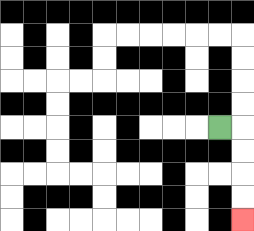{'start': '[9, 5]', 'end': '[10, 9]', 'path_directions': 'R,D,D,D,D', 'path_coordinates': '[[9, 5], [10, 5], [10, 6], [10, 7], [10, 8], [10, 9]]'}